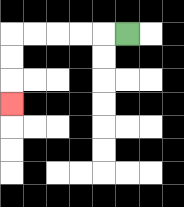{'start': '[5, 1]', 'end': '[0, 4]', 'path_directions': 'L,L,L,L,L,D,D,D', 'path_coordinates': '[[5, 1], [4, 1], [3, 1], [2, 1], [1, 1], [0, 1], [0, 2], [0, 3], [0, 4]]'}